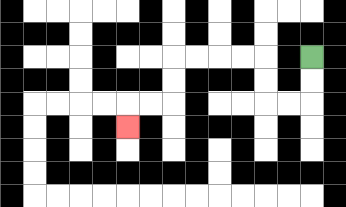{'start': '[13, 2]', 'end': '[5, 5]', 'path_directions': 'D,D,L,L,U,U,L,L,L,L,D,D,L,L,D', 'path_coordinates': '[[13, 2], [13, 3], [13, 4], [12, 4], [11, 4], [11, 3], [11, 2], [10, 2], [9, 2], [8, 2], [7, 2], [7, 3], [7, 4], [6, 4], [5, 4], [5, 5]]'}